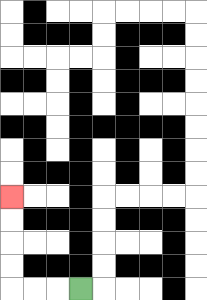{'start': '[3, 12]', 'end': '[0, 8]', 'path_directions': 'L,L,L,U,U,U,U', 'path_coordinates': '[[3, 12], [2, 12], [1, 12], [0, 12], [0, 11], [0, 10], [0, 9], [0, 8]]'}